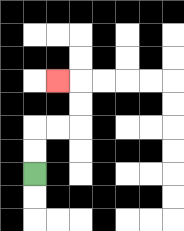{'start': '[1, 7]', 'end': '[2, 3]', 'path_directions': 'U,U,R,R,U,U,L', 'path_coordinates': '[[1, 7], [1, 6], [1, 5], [2, 5], [3, 5], [3, 4], [3, 3], [2, 3]]'}